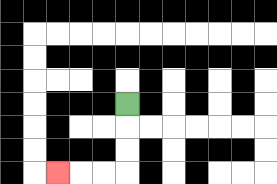{'start': '[5, 4]', 'end': '[2, 7]', 'path_directions': 'D,D,D,L,L,L', 'path_coordinates': '[[5, 4], [5, 5], [5, 6], [5, 7], [4, 7], [3, 7], [2, 7]]'}